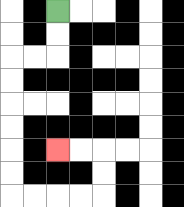{'start': '[2, 0]', 'end': '[2, 6]', 'path_directions': 'D,D,L,L,D,D,D,D,D,D,R,R,R,R,U,U,L,L', 'path_coordinates': '[[2, 0], [2, 1], [2, 2], [1, 2], [0, 2], [0, 3], [0, 4], [0, 5], [0, 6], [0, 7], [0, 8], [1, 8], [2, 8], [3, 8], [4, 8], [4, 7], [4, 6], [3, 6], [2, 6]]'}